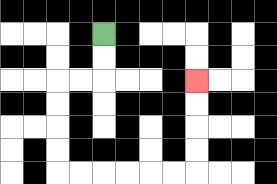{'start': '[4, 1]', 'end': '[8, 3]', 'path_directions': 'D,D,L,L,D,D,D,D,R,R,R,R,R,R,U,U,U,U', 'path_coordinates': '[[4, 1], [4, 2], [4, 3], [3, 3], [2, 3], [2, 4], [2, 5], [2, 6], [2, 7], [3, 7], [4, 7], [5, 7], [6, 7], [7, 7], [8, 7], [8, 6], [8, 5], [8, 4], [8, 3]]'}